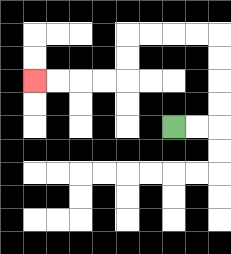{'start': '[7, 5]', 'end': '[1, 3]', 'path_directions': 'R,R,U,U,U,U,L,L,L,L,D,D,L,L,L,L', 'path_coordinates': '[[7, 5], [8, 5], [9, 5], [9, 4], [9, 3], [9, 2], [9, 1], [8, 1], [7, 1], [6, 1], [5, 1], [5, 2], [5, 3], [4, 3], [3, 3], [2, 3], [1, 3]]'}